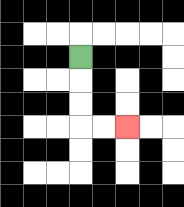{'start': '[3, 2]', 'end': '[5, 5]', 'path_directions': 'D,D,D,R,R', 'path_coordinates': '[[3, 2], [3, 3], [3, 4], [3, 5], [4, 5], [5, 5]]'}